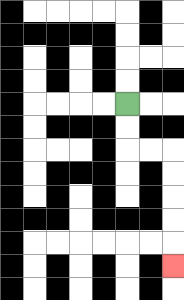{'start': '[5, 4]', 'end': '[7, 11]', 'path_directions': 'D,D,R,R,D,D,D,D,D', 'path_coordinates': '[[5, 4], [5, 5], [5, 6], [6, 6], [7, 6], [7, 7], [7, 8], [7, 9], [7, 10], [7, 11]]'}